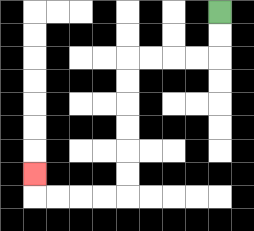{'start': '[9, 0]', 'end': '[1, 7]', 'path_directions': 'D,D,L,L,L,L,D,D,D,D,D,D,L,L,L,L,U', 'path_coordinates': '[[9, 0], [9, 1], [9, 2], [8, 2], [7, 2], [6, 2], [5, 2], [5, 3], [5, 4], [5, 5], [5, 6], [5, 7], [5, 8], [4, 8], [3, 8], [2, 8], [1, 8], [1, 7]]'}